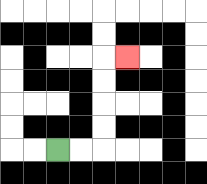{'start': '[2, 6]', 'end': '[5, 2]', 'path_directions': 'R,R,U,U,U,U,R', 'path_coordinates': '[[2, 6], [3, 6], [4, 6], [4, 5], [4, 4], [4, 3], [4, 2], [5, 2]]'}